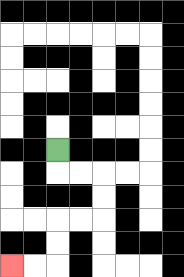{'start': '[2, 6]', 'end': '[0, 11]', 'path_directions': 'D,R,R,D,D,L,L,D,D,L,L', 'path_coordinates': '[[2, 6], [2, 7], [3, 7], [4, 7], [4, 8], [4, 9], [3, 9], [2, 9], [2, 10], [2, 11], [1, 11], [0, 11]]'}